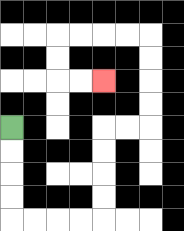{'start': '[0, 5]', 'end': '[4, 3]', 'path_directions': 'D,D,D,D,R,R,R,R,U,U,U,U,R,R,U,U,U,U,L,L,L,L,D,D,R,R', 'path_coordinates': '[[0, 5], [0, 6], [0, 7], [0, 8], [0, 9], [1, 9], [2, 9], [3, 9], [4, 9], [4, 8], [4, 7], [4, 6], [4, 5], [5, 5], [6, 5], [6, 4], [6, 3], [6, 2], [6, 1], [5, 1], [4, 1], [3, 1], [2, 1], [2, 2], [2, 3], [3, 3], [4, 3]]'}